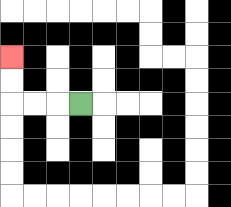{'start': '[3, 4]', 'end': '[0, 2]', 'path_directions': 'L,L,L,U,U', 'path_coordinates': '[[3, 4], [2, 4], [1, 4], [0, 4], [0, 3], [0, 2]]'}